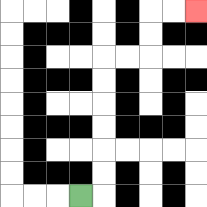{'start': '[3, 8]', 'end': '[8, 0]', 'path_directions': 'R,U,U,U,U,U,U,R,R,U,U,R,R', 'path_coordinates': '[[3, 8], [4, 8], [4, 7], [4, 6], [4, 5], [4, 4], [4, 3], [4, 2], [5, 2], [6, 2], [6, 1], [6, 0], [7, 0], [8, 0]]'}